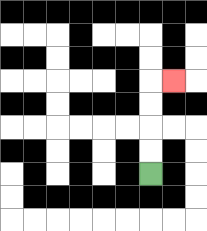{'start': '[6, 7]', 'end': '[7, 3]', 'path_directions': 'U,U,U,U,R', 'path_coordinates': '[[6, 7], [6, 6], [6, 5], [6, 4], [6, 3], [7, 3]]'}